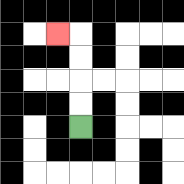{'start': '[3, 5]', 'end': '[2, 1]', 'path_directions': 'U,U,U,U,L', 'path_coordinates': '[[3, 5], [3, 4], [3, 3], [3, 2], [3, 1], [2, 1]]'}